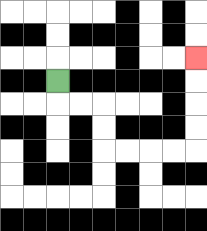{'start': '[2, 3]', 'end': '[8, 2]', 'path_directions': 'D,R,R,D,D,R,R,R,R,U,U,U,U', 'path_coordinates': '[[2, 3], [2, 4], [3, 4], [4, 4], [4, 5], [4, 6], [5, 6], [6, 6], [7, 6], [8, 6], [8, 5], [8, 4], [8, 3], [8, 2]]'}